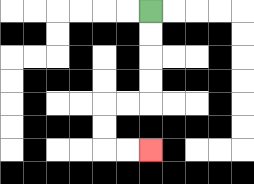{'start': '[6, 0]', 'end': '[6, 6]', 'path_directions': 'D,D,D,D,L,L,D,D,R,R', 'path_coordinates': '[[6, 0], [6, 1], [6, 2], [6, 3], [6, 4], [5, 4], [4, 4], [4, 5], [4, 6], [5, 6], [6, 6]]'}